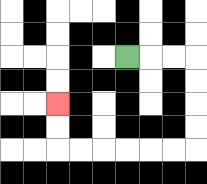{'start': '[5, 2]', 'end': '[2, 4]', 'path_directions': 'R,R,R,D,D,D,D,L,L,L,L,L,L,U,U', 'path_coordinates': '[[5, 2], [6, 2], [7, 2], [8, 2], [8, 3], [8, 4], [8, 5], [8, 6], [7, 6], [6, 6], [5, 6], [4, 6], [3, 6], [2, 6], [2, 5], [2, 4]]'}